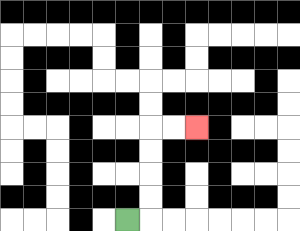{'start': '[5, 9]', 'end': '[8, 5]', 'path_directions': 'R,U,U,U,U,R,R', 'path_coordinates': '[[5, 9], [6, 9], [6, 8], [6, 7], [6, 6], [6, 5], [7, 5], [8, 5]]'}